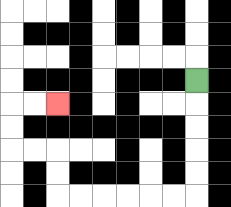{'start': '[8, 3]', 'end': '[2, 4]', 'path_directions': 'D,D,D,D,D,L,L,L,L,L,L,U,U,L,L,U,U,R,R', 'path_coordinates': '[[8, 3], [8, 4], [8, 5], [8, 6], [8, 7], [8, 8], [7, 8], [6, 8], [5, 8], [4, 8], [3, 8], [2, 8], [2, 7], [2, 6], [1, 6], [0, 6], [0, 5], [0, 4], [1, 4], [2, 4]]'}